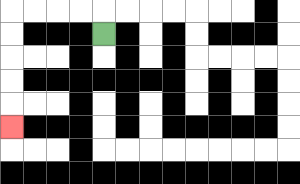{'start': '[4, 1]', 'end': '[0, 5]', 'path_directions': 'U,L,L,L,L,D,D,D,D,D', 'path_coordinates': '[[4, 1], [4, 0], [3, 0], [2, 0], [1, 0], [0, 0], [0, 1], [0, 2], [0, 3], [0, 4], [0, 5]]'}